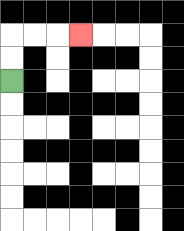{'start': '[0, 3]', 'end': '[3, 1]', 'path_directions': 'U,U,R,R,R', 'path_coordinates': '[[0, 3], [0, 2], [0, 1], [1, 1], [2, 1], [3, 1]]'}